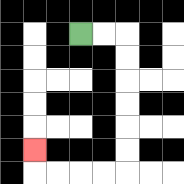{'start': '[3, 1]', 'end': '[1, 6]', 'path_directions': 'R,R,D,D,D,D,D,D,L,L,L,L,U', 'path_coordinates': '[[3, 1], [4, 1], [5, 1], [5, 2], [5, 3], [5, 4], [5, 5], [5, 6], [5, 7], [4, 7], [3, 7], [2, 7], [1, 7], [1, 6]]'}